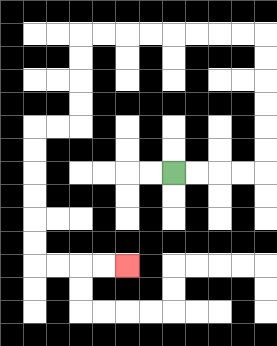{'start': '[7, 7]', 'end': '[5, 11]', 'path_directions': 'R,R,R,R,U,U,U,U,U,U,L,L,L,L,L,L,L,L,D,D,D,D,L,L,D,D,D,D,D,D,R,R,R,R', 'path_coordinates': '[[7, 7], [8, 7], [9, 7], [10, 7], [11, 7], [11, 6], [11, 5], [11, 4], [11, 3], [11, 2], [11, 1], [10, 1], [9, 1], [8, 1], [7, 1], [6, 1], [5, 1], [4, 1], [3, 1], [3, 2], [3, 3], [3, 4], [3, 5], [2, 5], [1, 5], [1, 6], [1, 7], [1, 8], [1, 9], [1, 10], [1, 11], [2, 11], [3, 11], [4, 11], [5, 11]]'}